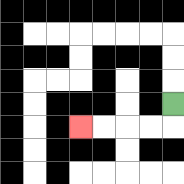{'start': '[7, 4]', 'end': '[3, 5]', 'path_directions': 'D,L,L,L,L', 'path_coordinates': '[[7, 4], [7, 5], [6, 5], [5, 5], [4, 5], [3, 5]]'}